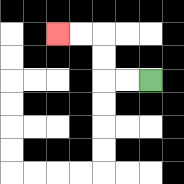{'start': '[6, 3]', 'end': '[2, 1]', 'path_directions': 'L,L,U,U,L,L', 'path_coordinates': '[[6, 3], [5, 3], [4, 3], [4, 2], [4, 1], [3, 1], [2, 1]]'}